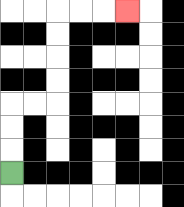{'start': '[0, 7]', 'end': '[5, 0]', 'path_directions': 'U,U,U,R,R,U,U,U,U,R,R,R', 'path_coordinates': '[[0, 7], [0, 6], [0, 5], [0, 4], [1, 4], [2, 4], [2, 3], [2, 2], [2, 1], [2, 0], [3, 0], [4, 0], [5, 0]]'}